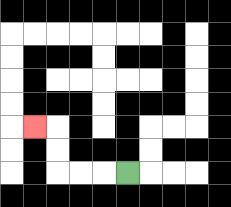{'start': '[5, 7]', 'end': '[1, 5]', 'path_directions': 'L,L,L,U,U,L', 'path_coordinates': '[[5, 7], [4, 7], [3, 7], [2, 7], [2, 6], [2, 5], [1, 5]]'}